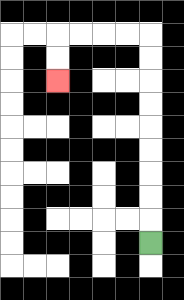{'start': '[6, 10]', 'end': '[2, 3]', 'path_directions': 'U,U,U,U,U,U,U,U,U,L,L,L,L,D,D', 'path_coordinates': '[[6, 10], [6, 9], [6, 8], [6, 7], [6, 6], [6, 5], [6, 4], [6, 3], [6, 2], [6, 1], [5, 1], [4, 1], [3, 1], [2, 1], [2, 2], [2, 3]]'}